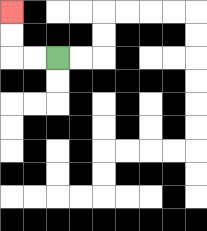{'start': '[2, 2]', 'end': '[0, 0]', 'path_directions': 'L,L,U,U', 'path_coordinates': '[[2, 2], [1, 2], [0, 2], [0, 1], [0, 0]]'}